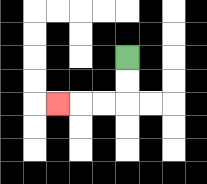{'start': '[5, 2]', 'end': '[2, 4]', 'path_directions': 'D,D,L,L,L', 'path_coordinates': '[[5, 2], [5, 3], [5, 4], [4, 4], [3, 4], [2, 4]]'}